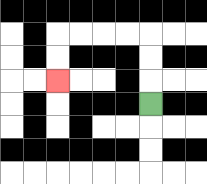{'start': '[6, 4]', 'end': '[2, 3]', 'path_directions': 'U,U,U,L,L,L,L,D,D', 'path_coordinates': '[[6, 4], [6, 3], [6, 2], [6, 1], [5, 1], [4, 1], [3, 1], [2, 1], [2, 2], [2, 3]]'}